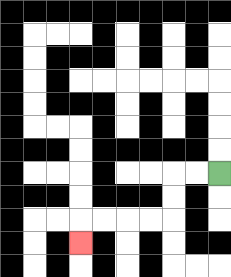{'start': '[9, 7]', 'end': '[3, 10]', 'path_directions': 'L,L,D,D,L,L,L,L,D', 'path_coordinates': '[[9, 7], [8, 7], [7, 7], [7, 8], [7, 9], [6, 9], [5, 9], [4, 9], [3, 9], [3, 10]]'}